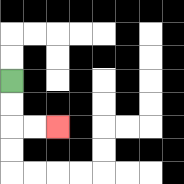{'start': '[0, 3]', 'end': '[2, 5]', 'path_directions': 'D,D,R,R', 'path_coordinates': '[[0, 3], [0, 4], [0, 5], [1, 5], [2, 5]]'}